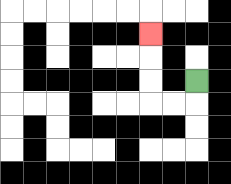{'start': '[8, 3]', 'end': '[6, 1]', 'path_directions': 'D,L,L,U,U,U', 'path_coordinates': '[[8, 3], [8, 4], [7, 4], [6, 4], [6, 3], [6, 2], [6, 1]]'}